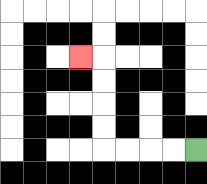{'start': '[8, 6]', 'end': '[3, 2]', 'path_directions': 'L,L,L,L,U,U,U,U,L', 'path_coordinates': '[[8, 6], [7, 6], [6, 6], [5, 6], [4, 6], [4, 5], [4, 4], [4, 3], [4, 2], [3, 2]]'}